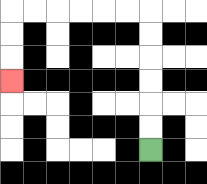{'start': '[6, 6]', 'end': '[0, 3]', 'path_directions': 'U,U,U,U,U,U,L,L,L,L,L,L,D,D,D', 'path_coordinates': '[[6, 6], [6, 5], [6, 4], [6, 3], [6, 2], [6, 1], [6, 0], [5, 0], [4, 0], [3, 0], [2, 0], [1, 0], [0, 0], [0, 1], [0, 2], [0, 3]]'}